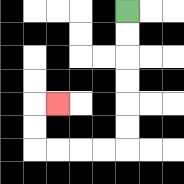{'start': '[5, 0]', 'end': '[2, 4]', 'path_directions': 'D,D,D,D,D,D,L,L,L,L,U,U,R', 'path_coordinates': '[[5, 0], [5, 1], [5, 2], [5, 3], [5, 4], [5, 5], [5, 6], [4, 6], [3, 6], [2, 6], [1, 6], [1, 5], [1, 4], [2, 4]]'}